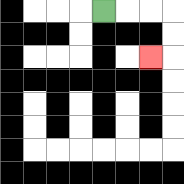{'start': '[4, 0]', 'end': '[6, 2]', 'path_directions': 'R,R,R,D,D,L', 'path_coordinates': '[[4, 0], [5, 0], [6, 0], [7, 0], [7, 1], [7, 2], [6, 2]]'}